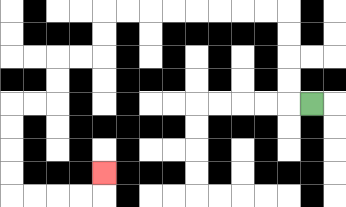{'start': '[13, 4]', 'end': '[4, 7]', 'path_directions': 'L,U,U,U,U,L,L,L,L,L,L,L,L,D,D,L,L,D,D,L,L,D,D,D,D,R,R,R,R,U', 'path_coordinates': '[[13, 4], [12, 4], [12, 3], [12, 2], [12, 1], [12, 0], [11, 0], [10, 0], [9, 0], [8, 0], [7, 0], [6, 0], [5, 0], [4, 0], [4, 1], [4, 2], [3, 2], [2, 2], [2, 3], [2, 4], [1, 4], [0, 4], [0, 5], [0, 6], [0, 7], [0, 8], [1, 8], [2, 8], [3, 8], [4, 8], [4, 7]]'}